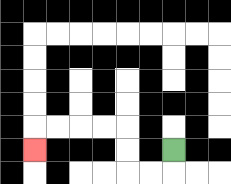{'start': '[7, 6]', 'end': '[1, 6]', 'path_directions': 'D,L,L,U,U,L,L,L,L,D', 'path_coordinates': '[[7, 6], [7, 7], [6, 7], [5, 7], [5, 6], [5, 5], [4, 5], [3, 5], [2, 5], [1, 5], [1, 6]]'}